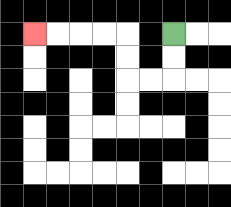{'start': '[7, 1]', 'end': '[1, 1]', 'path_directions': 'D,D,L,L,U,U,L,L,L,L', 'path_coordinates': '[[7, 1], [7, 2], [7, 3], [6, 3], [5, 3], [5, 2], [5, 1], [4, 1], [3, 1], [2, 1], [1, 1]]'}